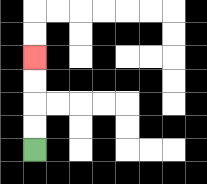{'start': '[1, 6]', 'end': '[1, 2]', 'path_directions': 'U,U,U,U', 'path_coordinates': '[[1, 6], [1, 5], [1, 4], [1, 3], [1, 2]]'}